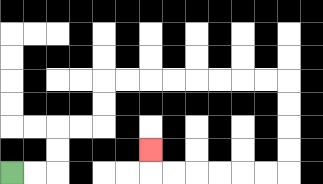{'start': '[0, 7]', 'end': '[6, 6]', 'path_directions': 'R,R,U,U,R,R,U,U,R,R,R,R,R,R,R,R,D,D,D,D,L,L,L,L,L,L,U', 'path_coordinates': '[[0, 7], [1, 7], [2, 7], [2, 6], [2, 5], [3, 5], [4, 5], [4, 4], [4, 3], [5, 3], [6, 3], [7, 3], [8, 3], [9, 3], [10, 3], [11, 3], [12, 3], [12, 4], [12, 5], [12, 6], [12, 7], [11, 7], [10, 7], [9, 7], [8, 7], [7, 7], [6, 7], [6, 6]]'}